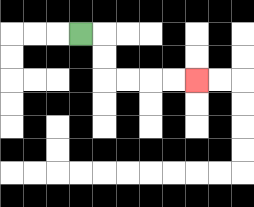{'start': '[3, 1]', 'end': '[8, 3]', 'path_directions': 'R,D,D,R,R,R,R', 'path_coordinates': '[[3, 1], [4, 1], [4, 2], [4, 3], [5, 3], [6, 3], [7, 3], [8, 3]]'}